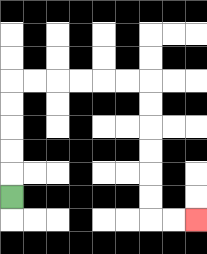{'start': '[0, 8]', 'end': '[8, 9]', 'path_directions': 'U,U,U,U,U,R,R,R,R,R,R,D,D,D,D,D,D,R,R', 'path_coordinates': '[[0, 8], [0, 7], [0, 6], [0, 5], [0, 4], [0, 3], [1, 3], [2, 3], [3, 3], [4, 3], [5, 3], [6, 3], [6, 4], [6, 5], [6, 6], [6, 7], [6, 8], [6, 9], [7, 9], [8, 9]]'}